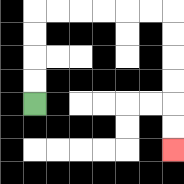{'start': '[1, 4]', 'end': '[7, 6]', 'path_directions': 'U,U,U,U,R,R,R,R,R,R,D,D,D,D,D,D', 'path_coordinates': '[[1, 4], [1, 3], [1, 2], [1, 1], [1, 0], [2, 0], [3, 0], [4, 0], [5, 0], [6, 0], [7, 0], [7, 1], [7, 2], [7, 3], [7, 4], [7, 5], [7, 6]]'}